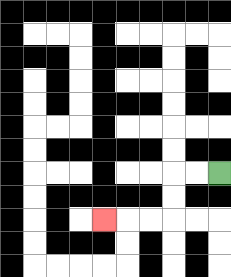{'start': '[9, 7]', 'end': '[4, 9]', 'path_directions': 'L,L,D,D,L,L,L', 'path_coordinates': '[[9, 7], [8, 7], [7, 7], [7, 8], [7, 9], [6, 9], [5, 9], [4, 9]]'}